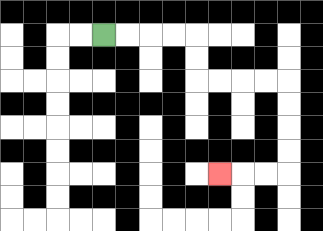{'start': '[4, 1]', 'end': '[9, 7]', 'path_directions': 'R,R,R,R,D,D,R,R,R,R,D,D,D,D,L,L,L', 'path_coordinates': '[[4, 1], [5, 1], [6, 1], [7, 1], [8, 1], [8, 2], [8, 3], [9, 3], [10, 3], [11, 3], [12, 3], [12, 4], [12, 5], [12, 6], [12, 7], [11, 7], [10, 7], [9, 7]]'}